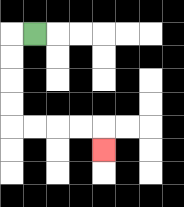{'start': '[1, 1]', 'end': '[4, 6]', 'path_directions': 'L,D,D,D,D,R,R,R,R,D', 'path_coordinates': '[[1, 1], [0, 1], [0, 2], [0, 3], [0, 4], [0, 5], [1, 5], [2, 5], [3, 5], [4, 5], [4, 6]]'}